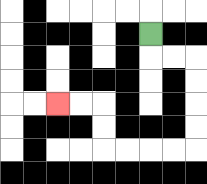{'start': '[6, 1]', 'end': '[2, 4]', 'path_directions': 'D,R,R,D,D,D,D,L,L,L,L,U,U,L,L', 'path_coordinates': '[[6, 1], [6, 2], [7, 2], [8, 2], [8, 3], [8, 4], [8, 5], [8, 6], [7, 6], [6, 6], [5, 6], [4, 6], [4, 5], [4, 4], [3, 4], [2, 4]]'}